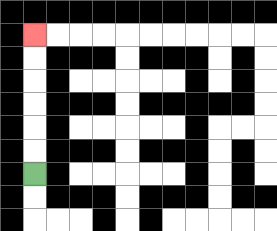{'start': '[1, 7]', 'end': '[1, 1]', 'path_directions': 'U,U,U,U,U,U', 'path_coordinates': '[[1, 7], [1, 6], [1, 5], [1, 4], [1, 3], [1, 2], [1, 1]]'}